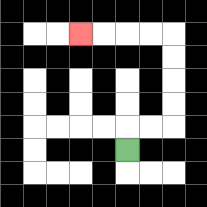{'start': '[5, 6]', 'end': '[3, 1]', 'path_directions': 'U,R,R,U,U,U,U,L,L,L,L', 'path_coordinates': '[[5, 6], [5, 5], [6, 5], [7, 5], [7, 4], [7, 3], [7, 2], [7, 1], [6, 1], [5, 1], [4, 1], [3, 1]]'}